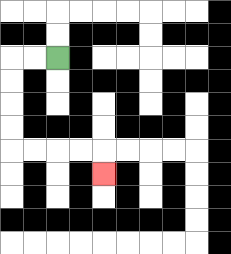{'start': '[2, 2]', 'end': '[4, 7]', 'path_directions': 'L,L,D,D,D,D,R,R,R,R,D', 'path_coordinates': '[[2, 2], [1, 2], [0, 2], [0, 3], [0, 4], [0, 5], [0, 6], [1, 6], [2, 6], [3, 6], [4, 6], [4, 7]]'}